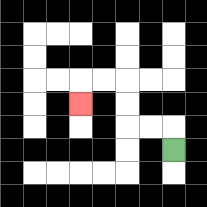{'start': '[7, 6]', 'end': '[3, 4]', 'path_directions': 'U,L,L,U,U,L,L,D', 'path_coordinates': '[[7, 6], [7, 5], [6, 5], [5, 5], [5, 4], [5, 3], [4, 3], [3, 3], [3, 4]]'}